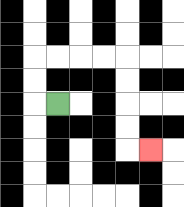{'start': '[2, 4]', 'end': '[6, 6]', 'path_directions': 'L,U,U,R,R,R,R,D,D,D,D,R', 'path_coordinates': '[[2, 4], [1, 4], [1, 3], [1, 2], [2, 2], [3, 2], [4, 2], [5, 2], [5, 3], [5, 4], [5, 5], [5, 6], [6, 6]]'}